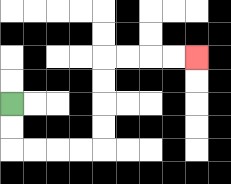{'start': '[0, 4]', 'end': '[8, 2]', 'path_directions': 'D,D,R,R,R,R,U,U,U,U,R,R,R,R', 'path_coordinates': '[[0, 4], [0, 5], [0, 6], [1, 6], [2, 6], [3, 6], [4, 6], [4, 5], [4, 4], [4, 3], [4, 2], [5, 2], [6, 2], [7, 2], [8, 2]]'}